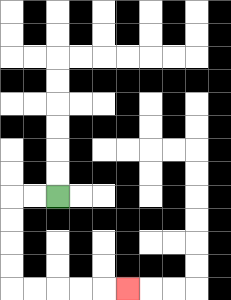{'start': '[2, 8]', 'end': '[5, 12]', 'path_directions': 'L,L,D,D,D,D,R,R,R,R,R', 'path_coordinates': '[[2, 8], [1, 8], [0, 8], [0, 9], [0, 10], [0, 11], [0, 12], [1, 12], [2, 12], [3, 12], [4, 12], [5, 12]]'}